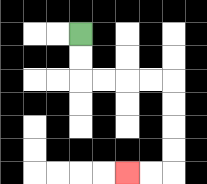{'start': '[3, 1]', 'end': '[5, 7]', 'path_directions': 'D,D,R,R,R,R,D,D,D,D,L,L', 'path_coordinates': '[[3, 1], [3, 2], [3, 3], [4, 3], [5, 3], [6, 3], [7, 3], [7, 4], [7, 5], [7, 6], [7, 7], [6, 7], [5, 7]]'}